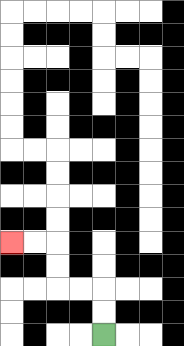{'start': '[4, 14]', 'end': '[0, 10]', 'path_directions': 'U,U,L,L,U,U,L,L', 'path_coordinates': '[[4, 14], [4, 13], [4, 12], [3, 12], [2, 12], [2, 11], [2, 10], [1, 10], [0, 10]]'}